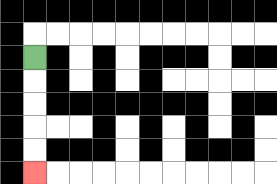{'start': '[1, 2]', 'end': '[1, 7]', 'path_directions': 'D,D,D,D,D', 'path_coordinates': '[[1, 2], [1, 3], [1, 4], [1, 5], [1, 6], [1, 7]]'}